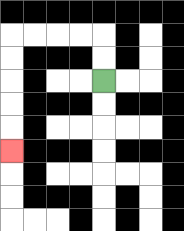{'start': '[4, 3]', 'end': '[0, 6]', 'path_directions': 'U,U,L,L,L,L,D,D,D,D,D', 'path_coordinates': '[[4, 3], [4, 2], [4, 1], [3, 1], [2, 1], [1, 1], [0, 1], [0, 2], [0, 3], [0, 4], [0, 5], [0, 6]]'}